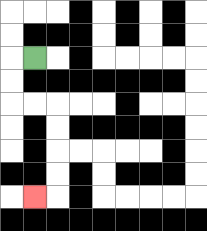{'start': '[1, 2]', 'end': '[1, 8]', 'path_directions': 'L,D,D,R,R,D,D,D,D,L', 'path_coordinates': '[[1, 2], [0, 2], [0, 3], [0, 4], [1, 4], [2, 4], [2, 5], [2, 6], [2, 7], [2, 8], [1, 8]]'}